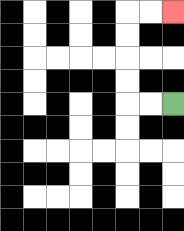{'start': '[7, 4]', 'end': '[7, 0]', 'path_directions': 'L,L,U,U,U,U,R,R', 'path_coordinates': '[[7, 4], [6, 4], [5, 4], [5, 3], [5, 2], [5, 1], [5, 0], [6, 0], [7, 0]]'}